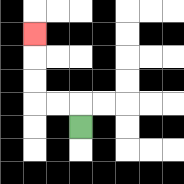{'start': '[3, 5]', 'end': '[1, 1]', 'path_directions': 'U,L,L,U,U,U', 'path_coordinates': '[[3, 5], [3, 4], [2, 4], [1, 4], [1, 3], [1, 2], [1, 1]]'}